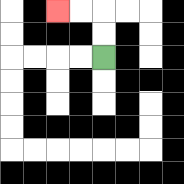{'start': '[4, 2]', 'end': '[2, 0]', 'path_directions': 'U,U,L,L', 'path_coordinates': '[[4, 2], [4, 1], [4, 0], [3, 0], [2, 0]]'}